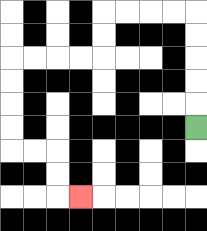{'start': '[8, 5]', 'end': '[3, 8]', 'path_directions': 'U,U,U,U,U,L,L,L,L,D,D,L,L,L,L,D,D,D,D,R,R,D,D,R', 'path_coordinates': '[[8, 5], [8, 4], [8, 3], [8, 2], [8, 1], [8, 0], [7, 0], [6, 0], [5, 0], [4, 0], [4, 1], [4, 2], [3, 2], [2, 2], [1, 2], [0, 2], [0, 3], [0, 4], [0, 5], [0, 6], [1, 6], [2, 6], [2, 7], [2, 8], [3, 8]]'}